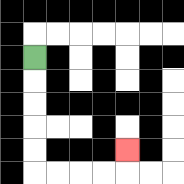{'start': '[1, 2]', 'end': '[5, 6]', 'path_directions': 'D,D,D,D,D,R,R,R,R,U', 'path_coordinates': '[[1, 2], [1, 3], [1, 4], [1, 5], [1, 6], [1, 7], [2, 7], [3, 7], [4, 7], [5, 7], [5, 6]]'}